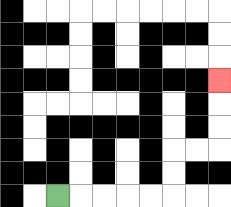{'start': '[2, 8]', 'end': '[9, 3]', 'path_directions': 'R,R,R,R,R,U,U,R,R,U,U,U', 'path_coordinates': '[[2, 8], [3, 8], [4, 8], [5, 8], [6, 8], [7, 8], [7, 7], [7, 6], [8, 6], [9, 6], [9, 5], [9, 4], [9, 3]]'}